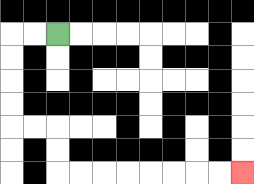{'start': '[2, 1]', 'end': '[10, 7]', 'path_directions': 'L,L,D,D,D,D,R,R,D,D,R,R,R,R,R,R,R,R', 'path_coordinates': '[[2, 1], [1, 1], [0, 1], [0, 2], [0, 3], [0, 4], [0, 5], [1, 5], [2, 5], [2, 6], [2, 7], [3, 7], [4, 7], [5, 7], [6, 7], [7, 7], [8, 7], [9, 7], [10, 7]]'}